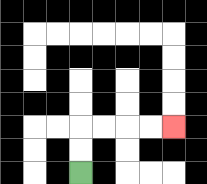{'start': '[3, 7]', 'end': '[7, 5]', 'path_directions': 'U,U,R,R,R,R', 'path_coordinates': '[[3, 7], [3, 6], [3, 5], [4, 5], [5, 5], [6, 5], [7, 5]]'}